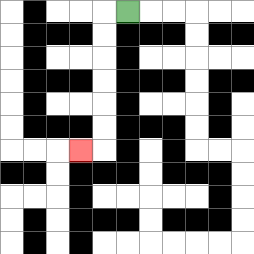{'start': '[5, 0]', 'end': '[3, 6]', 'path_directions': 'L,D,D,D,D,D,D,L', 'path_coordinates': '[[5, 0], [4, 0], [4, 1], [4, 2], [4, 3], [4, 4], [4, 5], [4, 6], [3, 6]]'}